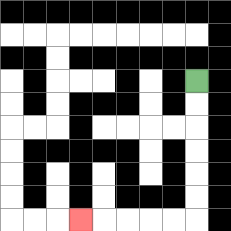{'start': '[8, 3]', 'end': '[3, 9]', 'path_directions': 'D,D,D,D,D,D,L,L,L,L,L', 'path_coordinates': '[[8, 3], [8, 4], [8, 5], [8, 6], [8, 7], [8, 8], [8, 9], [7, 9], [6, 9], [5, 9], [4, 9], [3, 9]]'}